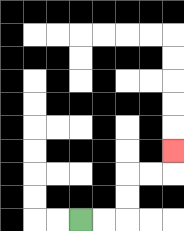{'start': '[3, 9]', 'end': '[7, 6]', 'path_directions': 'R,R,U,U,R,R,U', 'path_coordinates': '[[3, 9], [4, 9], [5, 9], [5, 8], [5, 7], [6, 7], [7, 7], [7, 6]]'}